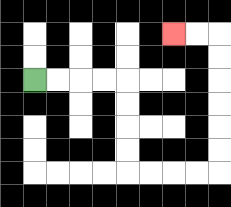{'start': '[1, 3]', 'end': '[7, 1]', 'path_directions': 'R,R,R,R,D,D,D,D,R,R,R,R,U,U,U,U,U,U,L,L', 'path_coordinates': '[[1, 3], [2, 3], [3, 3], [4, 3], [5, 3], [5, 4], [5, 5], [5, 6], [5, 7], [6, 7], [7, 7], [8, 7], [9, 7], [9, 6], [9, 5], [9, 4], [9, 3], [9, 2], [9, 1], [8, 1], [7, 1]]'}